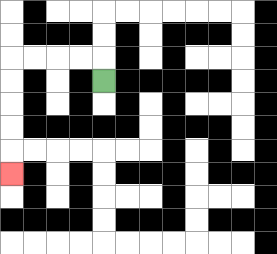{'start': '[4, 3]', 'end': '[0, 7]', 'path_directions': 'U,L,L,L,L,D,D,D,D,D', 'path_coordinates': '[[4, 3], [4, 2], [3, 2], [2, 2], [1, 2], [0, 2], [0, 3], [0, 4], [0, 5], [0, 6], [0, 7]]'}